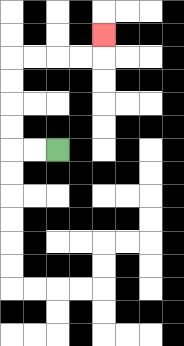{'start': '[2, 6]', 'end': '[4, 1]', 'path_directions': 'L,L,U,U,U,U,R,R,R,R,U', 'path_coordinates': '[[2, 6], [1, 6], [0, 6], [0, 5], [0, 4], [0, 3], [0, 2], [1, 2], [2, 2], [3, 2], [4, 2], [4, 1]]'}